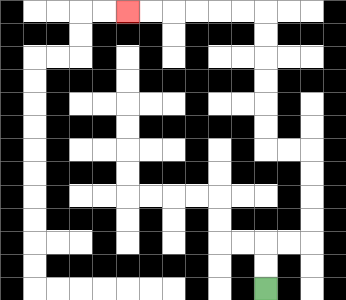{'start': '[11, 12]', 'end': '[5, 0]', 'path_directions': 'U,U,R,R,U,U,U,U,L,L,U,U,U,U,U,U,L,L,L,L,L,L', 'path_coordinates': '[[11, 12], [11, 11], [11, 10], [12, 10], [13, 10], [13, 9], [13, 8], [13, 7], [13, 6], [12, 6], [11, 6], [11, 5], [11, 4], [11, 3], [11, 2], [11, 1], [11, 0], [10, 0], [9, 0], [8, 0], [7, 0], [6, 0], [5, 0]]'}